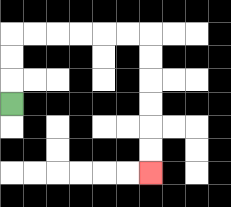{'start': '[0, 4]', 'end': '[6, 7]', 'path_directions': 'U,U,U,R,R,R,R,R,R,D,D,D,D,D,D', 'path_coordinates': '[[0, 4], [0, 3], [0, 2], [0, 1], [1, 1], [2, 1], [3, 1], [4, 1], [5, 1], [6, 1], [6, 2], [6, 3], [6, 4], [6, 5], [6, 6], [6, 7]]'}